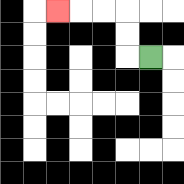{'start': '[6, 2]', 'end': '[2, 0]', 'path_directions': 'L,U,U,L,L,L', 'path_coordinates': '[[6, 2], [5, 2], [5, 1], [5, 0], [4, 0], [3, 0], [2, 0]]'}